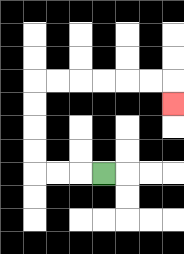{'start': '[4, 7]', 'end': '[7, 4]', 'path_directions': 'L,L,L,U,U,U,U,R,R,R,R,R,R,D', 'path_coordinates': '[[4, 7], [3, 7], [2, 7], [1, 7], [1, 6], [1, 5], [1, 4], [1, 3], [2, 3], [3, 3], [4, 3], [5, 3], [6, 3], [7, 3], [7, 4]]'}